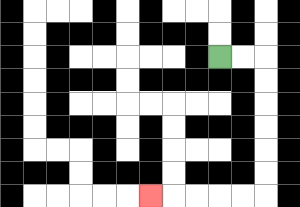{'start': '[9, 2]', 'end': '[6, 8]', 'path_directions': 'R,R,D,D,D,D,D,D,L,L,L,L,L', 'path_coordinates': '[[9, 2], [10, 2], [11, 2], [11, 3], [11, 4], [11, 5], [11, 6], [11, 7], [11, 8], [10, 8], [9, 8], [8, 8], [7, 8], [6, 8]]'}